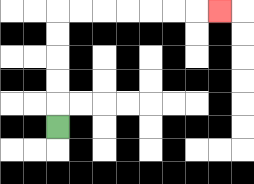{'start': '[2, 5]', 'end': '[9, 0]', 'path_directions': 'U,U,U,U,U,R,R,R,R,R,R,R', 'path_coordinates': '[[2, 5], [2, 4], [2, 3], [2, 2], [2, 1], [2, 0], [3, 0], [4, 0], [5, 0], [6, 0], [7, 0], [8, 0], [9, 0]]'}